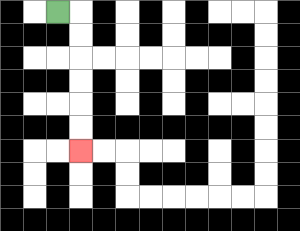{'start': '[2, 0]', 'end': '[3, 6]', 'path_directions': 'R,D,D,D,D,D,D', 'path_coordinates': '[[2, 0], [3, 0], [3, 1], [3, 2], [3, 3], [3, 4], [3, 5], [3, 6]]'}